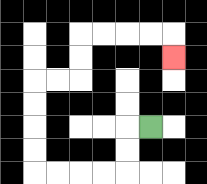{'start': '[6, 5]', 'end': '[7, 2]', 'path_directions': 'L,D,D,L,L,L,L,U,U,U,U,R,R,U,U,R,R,R,R,D', 'path_coordinates': '[[6, 5], [5, 5], [5, 6], [5, 7], [4, 7], [3, 7], [2, 7], [1, 7], [1, 6], [1, 5], [1, 4], [1, 3], [2, 3], [3, 3], [3, 2], [3, 1], [4, 1], [5, 1], [6, 1], [7, 1], [7, 2]]'}